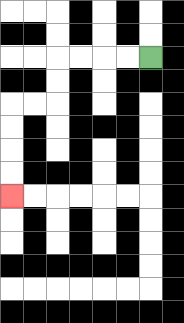{'start': '[6, 2]', 'end': '[0, 8]', 'path_directions': 'L,L,L,L,D,D,L,L,D,D,D,D', 'path_coordinates': '[[6, 2], [5, 2], [4, 2], [3, 2], [2, 2], [2, 3], [2, 4], [1, 4], [0, 4], [0, 5], [0, 6], [0, 7], [0, 8]]'}